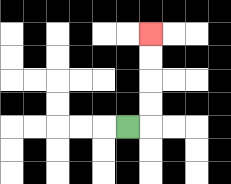{'start': '[5, 5]', 'end': '[6, 1]', 'path_directions': 'R,U,U,U,U', 'path_coordinates': '[[5, 5], [6, 5], [6, 4], [6, 3], [6, 2], [6, 1]]'}